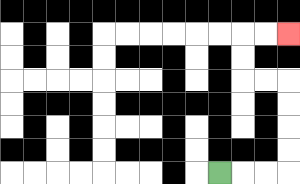{'start': '[9, 7]', 'end': '[12, 1]', 'path_directions': 'R,R,R,U,U,U,U,L,L,U,U,R,R', 'path_coordinates': '[[9, 7], [10, 7], [11, 7], [12, 7], [12, 6], [12, 5], [12, 4], [12, 3], [11, 3], [10, 3], [10, 2], [10, 1], [11, 1], [12, 1]]'}